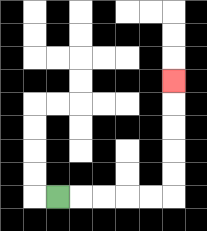{'start': '[2, 8]', 'end': '[7, 3]', 'path_directions': 'R,R,R,R,R,U,U,U,U,U', 'path_coordinates': '[[2, 8], [3, 8], [4, 8], [5, 8], [6, 8], [7, 8], [7, 7], [7, 6], [7, 5], [7, 4], [7, 3]]'}